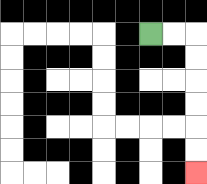{'start': '[6, 1]', 'end': '[8, 7]', 'path_directions': 'R,R,D,D,D,D,D,D', 'path_coordinates': '[[6, 1], [7, 1], [8, 1], [8, 2], [8, 3], [8, 4], [8, 5], [8, 6], [8, 7]]'}